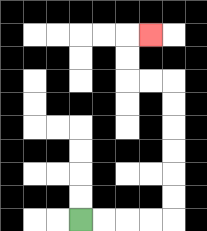{'start': '[3, 9]', 'end': '[6, 1]', 'path_directions': 'R,R,R,R,U,U,U,U,U,U,L,L,U,U,R', 'path_coordinates': '[[3, 9], [4, 9], [5, 9], [6, 9], [7, 9], [7, 8], [7, 7], [7, 6], [7, 5], [7, 4], [7, 3], [6, 3], [5, 3], [5, 2], [5, 1], [6, 1]]'}